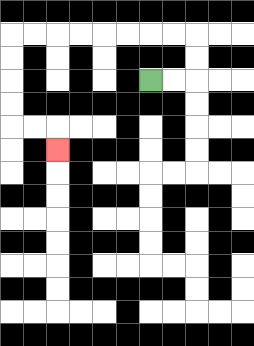{'start': '[6, 3]', 'end': '[2, 6]', 'path_directions': 'R,R,U,U,L,L,L,L,L,L,L,L,D,D,D,D,R,R,D', 'path_coordinates': '[[6, 3], [7, 3], [8, 3], [8, 2], [8, 1], [7, 1], [6, 1], [5, 1], [4, 1], [3, 1], [2, 1], [1, 1], [0, 1], [0, 2], [0, 3], [0, 4], [0, 5], [1, 5], [2, 5], [2, 6]]'}